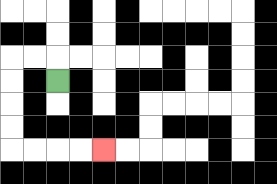{'start': '[2, 3]', 'end': '[4, 6]', 'path_directions': 'U,L,L,D,D,D,D,R,R,R,R', 'path_coordinates': '[[2, 3], [2, 2], [1, 2], [0, 2], [0, 3], [0, 4], [0, 5], [0, 6], [1, 6], [2, 6], [3, 6], [4, 6]]'}